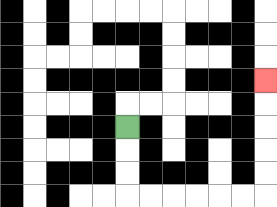{'start': '[5, 5]', 'end': '[11, 3]', 'path_directions': 'D,D,D,R,R,R,R,R,R,U,U,U,U,U', 'path_coordinates': '[[5, 5], [5, 6], [5, 7], [5, 8], [6, 8], [7, 8], [8, 8], [9, 8], [10, 8], [11, 8], [11, 7], [11, 6], [11, 5], [11, 4], [11, 3]]'}